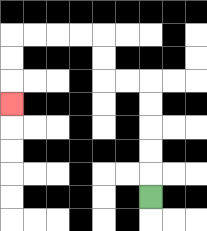{'start': '[6, 8]', 'end': '[0, 4]', 'path_directions': 'U,U,U,U,U,L,L,U,U,L,L,L,L,D,D,D', 'path_coordinates': '[[6, 8], [6, 7], [6, 6], [6, 5], [6, 4], [6, 3], [5, 3], [4, 3], [4, 2], [4, 1], [3, 1], [2, 1], [1, 1], [0, 1], [0, 2], [0, 3], [0, 4]]'}